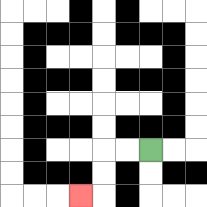{'start': '[6, 6]', 'end': '[3, 8]', 'path_directions': 'L,L,D,D,L', 'path_coordinates': '[[6, 6], [5, 6], [4, 6], [4, 7], [4, 8], [3, 8]]'}